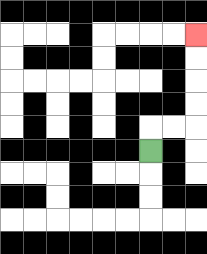{'start': '[6, 6]', 'end': '[8, 1]', 'path_directions': 'U,R,R,U,U,U,U', 'path_coordinates': '[[6, 6], [6, 5], [7, 5], [8, 5], [8, 4], [8, 3], [8, 2], [8, 1]]'}